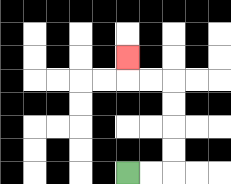{'start': '[5, 7]', 'end': '[5, 2]', 'path_directions': 'R,R,U,U,U,U,L,L,U', 'path_coordinates': '[[5, 7], [6, 7], [7, 7], [7, 6], [7, 5], [7, 4], [7, 3], [6, 3], [5, 3], [5, 2]]'}